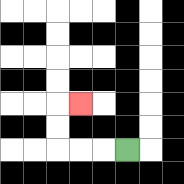{'start': '[5, 6]', 'end': '[3, 4]', 'path_directions': 'L,L,L,U,U,R', 'path_coordinates': '[[5, 6], [4, 6], [3, 6], [2, 6], [2, 5], [2, 4], [3, 4]]'}